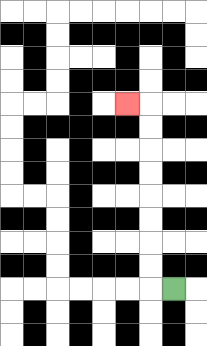{'start': '[7, 12]', 'end': '[5, 4]', 'path_directions': 'L,U,U,U,U,U,U,U,U,L', 'path_coordinates': '[[7, 12], [6, 12], [6, 11], [6, 10], [6, 9], [6, 8], [6, 7], [6, 6], [6, 5], [6, 4], [5, 4]]'}